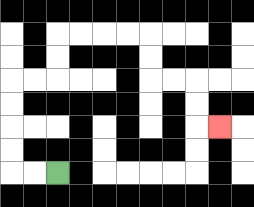{'start': '[2, 7]', 'end': '[9, 5]', 'path_directions': 'L,L,U,U,U,U,R,R,U,U,R,R,R,R,D,D,R,R,D,D,R', 'path_coordinates': '[[2, 7], [1, 7], [0, 7], [0, 6], [0, 5], [0, 4], [0, 3], [1, 3], [2, 3], [2, 2], [2, 1], [3, 1], [4, 1], [5, 1], [6, 1], [6, 2], [6, 3], [7, 3], [8, 3], [8, 4], [8, 5], [9, 5]]'}